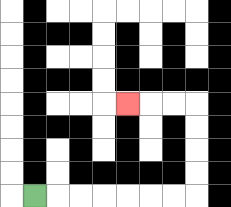{'start': '[1, 8]', 'end': '[5, 4]', 'path_directions': 'R,R,R,R,R,R,R,U,U,U,U,L,L,L', 'path_coordinates': '[[1, 8], [2, 8], [3, 8], [4, 8], [5, 8], [6, 8], [7, 8], [8, 8], [8, 7], [8, 6], [8, 5], [8, 4], [7, 4], [6, 4], [5, 4]]'}